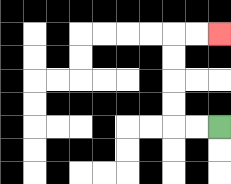{'start': '[9, 5]', 'end': '[9, 1]', 'path_directions': 'L,L,U,U,U,U,R,R', 'path_coordinates': '[[9, 5], [8, 5], [7, 5], [7, 4], [7, 3], [7, 2], [7, 1], [8, 1], [9, 1]]'}